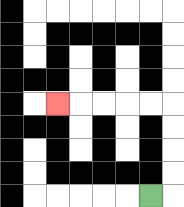{'start': '[6, 8]', 'end': '[2, 4]', 'path_directions': 'R,U,U,U,U,L,L,L,L,L', 'path_coordinates': '[[6, 8], [7, 8], [7, 7], [7, 6], [7, 5], [7, 4], [6, 4], [5, 4], [4, 4], [3, 4], [2, 4]]'}